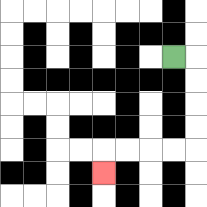{'start': '[7, 2]', 'end': '[4, 7]', 'path_directions': 'R,D,D,D,D,L,L,L,L,D', 'path_coordinates': '[[7, 2], [8, 2], [8, 3], [8, 4], [8, 5], [8, 6], [7, 6], [6, 6], [5, 6], [4, 6], [4, 7]]'}